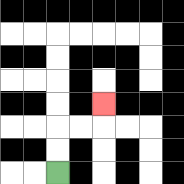{'start': '[2, 7]', 'end': '[4, 4]', 'path_directions': 'U,U,R,R,U', 'path_coordinates': '[[2, 7], [2, 6], [2, 5], [3, 5], [4, 5], [4, 4]]'}